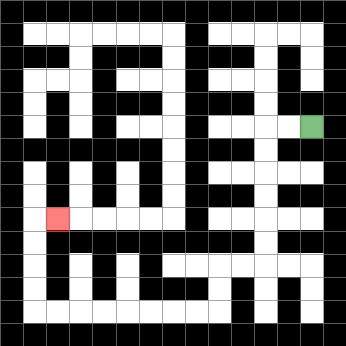{'start': '[13, 5]', 'end': '[2, 9]', 'path_directions': 'L,L,D,D,D,D,D,D,L,L,D,D,L,L,L,L,L,L,L,L,U,U,U,U,R', 'path_coordinates': '[[13, 5], [12, 5], [11, 5], [11, 6], [11, 7], [11, 8], [11, 9], [11, 10], [11, 11], [10, 11], [9, 11], [9, 12], [9, 13], [8, 13], [7, 13], [6, 13], [5, 13], [4, 13], [3, 13], [2, 13], [1, 13], [1, 12], [1, 11], [1, 10], [1, 9], [2, 9]]'}